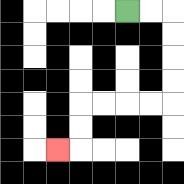{'start': '[5, 0]', 'end': '[2, 6]', 'path_directions': 'R,R,D,D,D,D,L,L,L,L,D,D,L', 'path_coordinates': '[[5, 0], [6, 0], [7, 0], [7, 1], [7, 2], [7, 3], [7, 4], [6, 4], [5, 4], [4, 4], [3, 4], [3, 5], [3, 6], [2, 6]]'}